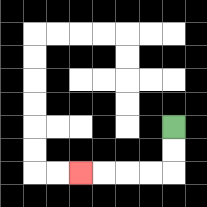{'start': '[7, 5]', 'end': '[3, 7]', 'path_directions': 'D,D,L,L,L,L', 'path_coordinates': '[[7, 5], [7, 6], [7, 7], [6, 7], [5, 7], [4, 7], [3, 7]]'}